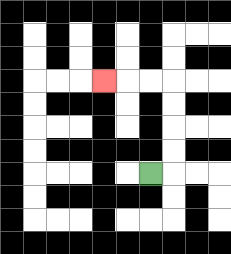{'start': '[6, 7]', 'end': '[4, 3]', 'path_directions': 'R,U,U,U,U,L,L,L', 'path_coordinates': '[[6, 7], [7, 7], [7, 6], [7, 5], [7, 4], [7, 3], [6, 3], [5, 3], [4, 3]]'}